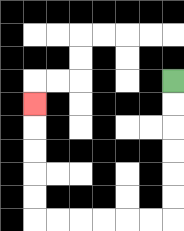{'start': '[7, 3]', 'end': '[1, 4]', 'path_directions': 'D,D,D,D,D,D,L,L,L,L,L,L,U,U,U,U,U', 'path_coordinates': '[[7, 3], [7, 4], [7, 5], [7, 6], [7, 7], [7, 8], [7, 9], [6, 9], [5, 9], [4, 9], [3, 9], [2, 9], [1, 9], [1, 8], [1, 7], [1, 6], [1, 5], [1, 4]]'}